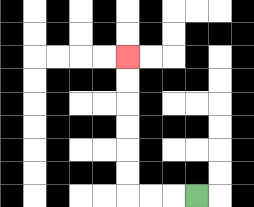{'start': '[8, 8]', 'end': '[5, 2]', 'path_directions': 'L,L,L,U,U,U,U,U,U', 'path_coordinates': '[[8, 8], [7, 8], [6, 8], [5, 8], [5, 7], [5, 6], [5, 5], [5, 4], [5, 3], [5, 2]]'}